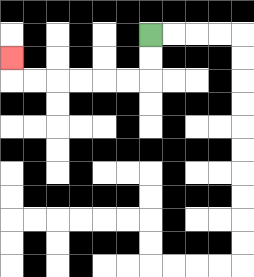{'start': '[6, 1]', 'end': '[0, 2]', 'path_directions': 'D,D,L,L,L,L,L,L,U', 'path_coordinates': '[[6, 1], [6, 2], [6, 3], [5, 3], [4, 3], [3, 3], [2, 3], [1, 3], [0, 3], [0, 2]]'}